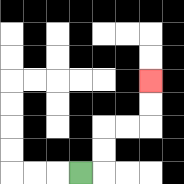{'start': '[3, 7]', 'end': '[6, 3]', 'path_directions': 'R,U,U,R,R,U,U', 'path_coordinates': '[[3, 7], [4, 7], [4, 6], [4, 5], [5, 5], [6, 5], [6, 4], [6, 3]]'}